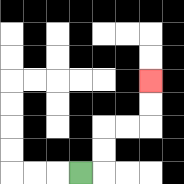{'start': '[3, 7]', 'end': '[6, 3]', 'path_directions': 'R,U,U,R,R,U,U', 'path_coordinates': '[[3, 7], [4, 7], [4, 6], [4, 5], [5, 5], [6, 5], [6, 4], [6, 3]]'}